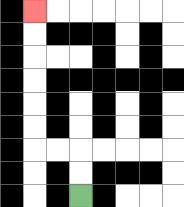{'start': '[3, 8]', 'end': '[1, 0]', 'path_directions': 'U,U,L,L,U,U,U,U,U,U', 'path_coordinates': '[[3, 8], [3, 7], [3, 6], [2, 6], [1, 6], [1, 5], [1, 4], [1, 3], [1, 2], [1, 1], [1, 0]]'}